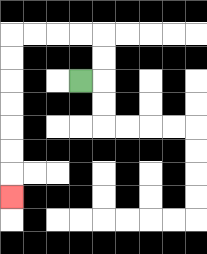{'start': '[3, 3]', 'end': '[0, 8]', 'path_directions': 'R,U,U,L,L,L,L,D,D,D,D,D,D,D', 'path_coordinates': '[[3, 3], [4, 3], [4, 2], [4, 1], [3, 1], [2, 1], [1, 1], [0, 1], [0, 2], [0, 3], [0, 4], [0, 5], [0, 6], [0, 7], [0, 8]]'}